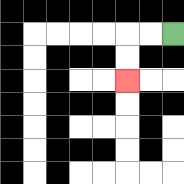{'start': '[7, 1]', 'end': '[5, 3]', 'path_directions': 'L,L,D,D', 'path_coordinates': '[[7, 1], [6, 1], [5, 1], [5, 2], [5, 3]]'}